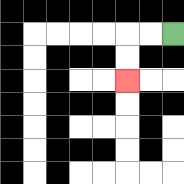{'start': '[7, 1]', 'end': '[5, 3]', 'path_directions': 'L,L,D,D', 'path_coordinates': '[[7, 1], [6, 1], [5, 1], [5, 2], [5, 3]]'}